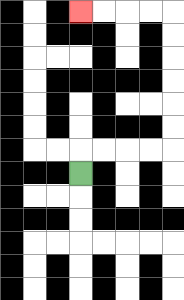{'start': '[3, 7]', 'end': '[3, 0]', 'path_directions': 'U,R,R,R,R,U,U,U,U,U,U,L,L,L,L', 'path_coordinates': '[[3, 7], [3, 6], [4, 6], [5, 6], [6, 6], [7, 6], [7, 5], [7, 4], [7, 3], [7, 2], [7, 1], [7, 0], [6, 0], [5, 0], [4, 0], [3, 0]]'}